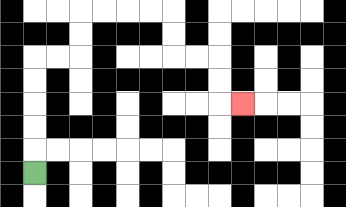{'start': '[1, 7]', 'end': '[10, 4]', 'path_directions': 'U,U,U,U,U,R,R,U,U,R,R,R,R,D,D,R,R,D,D,R', 'path_coordinates': '[[1, 7], [1, 6], [1, 5], [1, 4], [1, 3], [1, 2], [2, 2], [3, 2], [3, 1], [3, 0], [4, 0], [5, 0], [6, 0], [7, 0], [7, 1], [7, 2], [8, 2], [9, 2], [9, 3], [9, 4], [10, 4]]'}